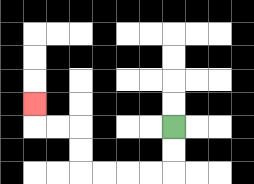{'start': '[7, 5]', 'end': '[1, 4]', 'path_directions': 'D,D,L,L,L,L,U,U,L,L,U', 'path_coordinates': '[[7, 5], [7, 6], [7, 7], [6, 7], [5, 7], [4, 7], [3, 7], [3, 6], [3, 5], [2, 5], [1, 5], [1, 4]]'}